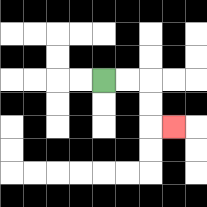{'start': '[4, 3]', 'end': '[7, 5]', 'path_directions': 'R,R,D,D,R', 'path_coordinates': '[[4, 3], [5, 3], [6, 3], [6, 4], [6, 5], [7, 5]]'}